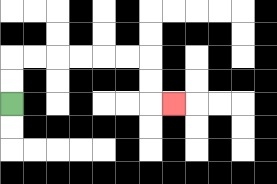{'start': '[0, 4]', 'end': '[7, 4]', 'path_directions': 'U,U,R,R,R,R,R,R,D,D,R', 'path_coordinates': '[[0, 4], [0, 3], [0, 2], [1, 2], [2, 2], [3, 2], [4, 2], [5, 2], [6, 2], [6, 3], [6, 4], [7, 4]]'}